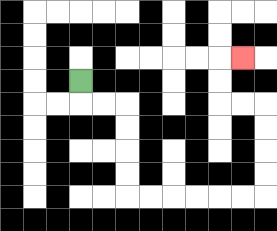{'start': '[3, 3]', 'end': '[10, 2]', 'path_directions': 'D,R,R,D,D,D,D,R,R,R,R,R,R,U,U,U,U,L,L,U,U,R', 'path_coordinates': '[[3, 3], [3, 4], [4, 4], [5, 4], [5, 5], [5, 6], [5, 7], [5, 8], [6, 8], [7, 8], [8, 8], [9, 8], [10, 8], [11, 8], [11, 7], [11, 6], [11, 5], [11, 4], [10, 4], [9, 4], [9, 3], [9, 2], [10, 2]]'}